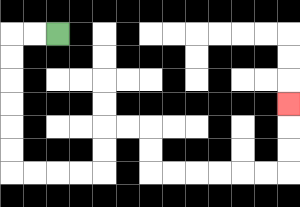{'start': '[2, 1]', 'end': '[12, 4]', 'path_directions': 'L,L,D,D,D,D,D,D,R,R,R,R,U,U,R,R,D,D,R,R,R,R,R,R,U,U,U', 'path_coordinates': '[[2, 1], [1, 1], [0, 1], [0, 2], [0, 3], [0, 4], [0, 5], [0, 6], [0, 7], [1, 7], [2, 7], [3, 7], [4, 7], [4, 6], [4, 5], [5, 5], [6, 5], [6, 6], [6, 7], [7, 7], [8, 7], [9, 7], [10, 7], [11, 7], [12, 7], [12, 6], [12, 5], [12, 4]]'}